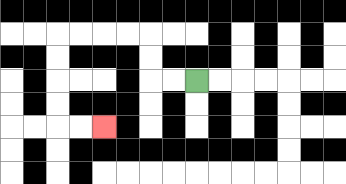{'start': '[8, 3]', 'end': '[4, 5]', 'path_directions': 'L,L,U,U,L,L,L,L,D,D,D,D,R,R', 'path_coordinates': '[[8, 3], [7, 3], [6, 3], [6, 2], [6, 1], [5, 1], [4, 1], [3, 1], [2, 1], [2, 2], [2, 3], [2, 4], [2, 5], [3, 5], [4, 5]]'}